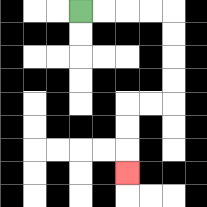{'start': '[3, 0]', 'end': '[5, 7]', 'path_directions': 'R,R,R,R,D,D,D,D,L,L,D,D,D', 'path_coordinates': '[[3, 0], [4, 0], [5, 0], [6, 0], [7, 0], [7, 1], [7, 2], [7, 3], [7, 4], [6, 4], [5, 4], [5, 5], [5, 6], [5, 7]]'}